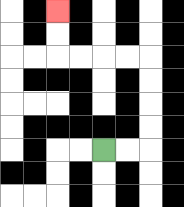{'start': '[4, 6]', 'end': '[2, 0]', 'path_directions': 'R,R,U,U,U,U,L,L,L,L,U,U', 'path_coordinates': '[[4, 6], [5, 6], [6, 6], [6, 5], [6, 4], [6, 3], [6, 2], [5, 2], [4, 2], [3, 2], [2, 2], [2, 1], [2, 0]]'}